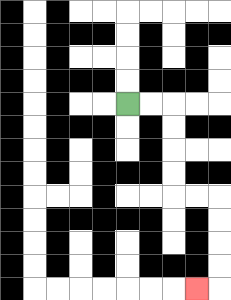{'start': '[5, 4]', 'end': '[8, 12]', 'path_directions': 'R,R,D,D,D,D,R,R,D,D,D,D,L', 'path_coordinates': '[[5, 4], [6, 4], [7, 4], [7, 5], [7, 6], [7, 7], [7, 8], [8, 8], [9, 8], [9, 9], [9, 10], [9, 11], [9, 12], [8, 12]]'}